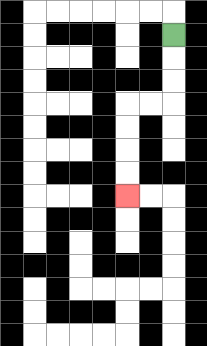{'start': '[7, 1]', 'end': '[5, 8]', 'path_directions': 'D,D,D,L,L,D,D,D,D', 'path_coordinates': '[[7, 1], [7, 2], [7, 3], [7, 4], [6, 4], [5, 4], [5, 5], [5, 6], [5, 7], [5, 8]]'}